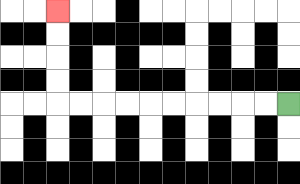{'start': '[12, 4]', 'end': '[2, 0]', 'path_directions': 'L,L,L,L,L,L,L,L,L,L,U,U,U,U', 'path_coordinates': '[[12, 4], [11, 4], [10, 4], [9, 4], [8, 4], [7, 4], [6, 4], [5, 4], [4, 4], [3, 4], [2, 4], [2, 3], [2, 2], [2, 1], [2, 0]]'}